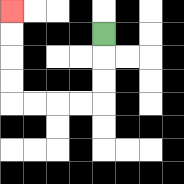{'start': '[4, 1]', 'end': '[0, 0]', 'path_directions': 'D,D,D,L,L,L,L,U,U,U,U', 'path_coordinates': '[[4, 1], [4, 2], [4, 3], [4, 4], [3, 4], [2, 4], [1, 4], [0, 4], [0, 3], [0, 2], [0, 1], [0, 0]]'}